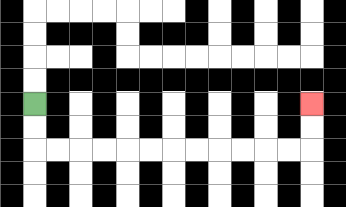{'start': '[1, 4]', 'end': '[13, 4]', 'path_directions': 'D,D,R,R,R,R,R,R,R,R,R,R,R,R,U,U', 'path_coordinates': '[[1, 4], [1, 5], [1, 6], [2, 6], [3, 6], [4, 6], [5, 6], [6, 6], [7, 6], [8, 6], [9, 6], [10, 6], [11, 6], [12, 6], [13, 6], [13, 5], [13, 4]]'}